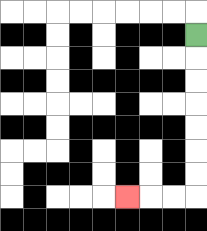{'start': '[8, 1]', 'end': '[5, 8]', 'path_directions': 'D,D,D,D,D,D,D,L,L,L', 'path_coordinates': '[[8, 1], [8, 2], [8, 3], [8, 4], [8, 5], [8, 6], [8, 7], [8, 8], [7, 8], [6, 8], [5, 8]]'}